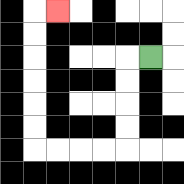{'start': '[6, 2]', 'end': '[2, 0]', 'path_directions': 'L,D,D,D,D,L,L,L,L,U,U,U,U,U,U,R', 'path_coordinates': '[[6, 2], [5, 2], [5, 3], [5, 4], [5, 5], [5, 6], [4, 6], [3, 6], [2, 6], [1, 6], [1, 5], [1, 4], [1, 3], [1, 2], [1, 1], [1, 0], [2, 0]]'}